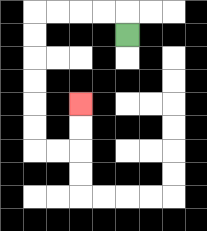{'start': '[5, 1]', 'end': '[3, 4]', 'path_directions': 'U,L,L,L,L,D,D,D,D,D,D,R,R,U,U', 'path_coordinates': '[[5, 1], [5, 0], [4, 0], [3, 0], [2, 0], [1, 0], [1, 1], [1, 2], [1, 3], [1, 4], [1, 5], [1, 6], [2, 6], [3, 6], [3, 5], [3, 4]]'}